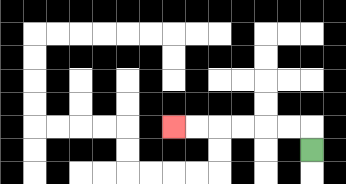{'start': '[13, 6]', 'end': '[7, 5]', 'path_directions': 'U,L,L,L,L,L,L', 'path_coordinates': '[[13, 6], [13, 5], [12, 5], [11, 5], [10, 5], [9, 5], [8, 5], [7, 5]]'}